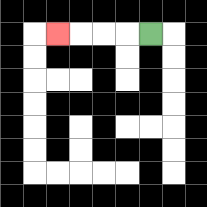{'start': '[6, 1]', 'end': '[2, 1]', 'path_directions': 'L,L,L,L', 'path_coordinates': '[[6, 1], [5, 1], [4, 1], [3, 1], [2, 1]]'}